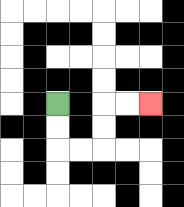{'start': '[2, 4]', 'end': '[6, 4]', 'path_directions': 'D,D,R,R,U,U,R,R', 'path_coordinates': '[[2, 4], [2, 5], [2, 6], [3, 6], [4, 6], [4, 5], [4, 4], [5, 4], [6, 4]]'}